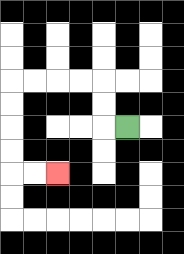{'start': '[5, 5]', 'end': '[2, 7]', 'path_directions': 'L,U,U,L,L,L,L,D,D,D,D,R,R', 'path_coordinates': '[[5, 5], [4, 5], [4, 4], [4, 3], [3, 3], [2, 3], [1, 3], [0, 3], [0, 4], [0, 5], [0, 6], [0, 7], [1, 7], [2, 7]]'}